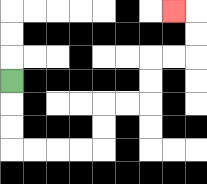{'start': '[0, 3]', 'end': '[7, 0]', 'path_directions': 'D,D,D,R,R,R,R,U,U,R,R,U,U,R,R,U,U,L', 'path_coordinates': '[[0, 3], [0, 4], [0, 5], [0, 6], [1, 6], [2, 6], [3, 6], [4, 6], [4, 5], [4, 4], [5, 4], [6, 4], [6, 3], [6, 2], [7, 2], [8, 2], [8, 1], [8, 0], [7, 0]]'}